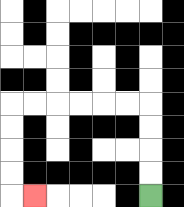{'start': '[6, 8]', 'end': '[1, 8]', 'path_directions': 'U,U,U,U,L,L,L,L,L,L,D,D,D,D,R', 'path_coordinates': '[[6, 8], [6, 7], [6, 6], [6, 5], [6, 4], [5, 4], [4, 4], [3, 4], [2, 4], [1, 4], [0, 4], [0, 5], [0, 6], [0, 7], [0, 8], [1, 8]]'}